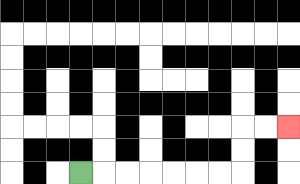{'start': '[3, 7]', 'end': '[12, 5]', 'path_directions': 'R,R,R,R,R,R,R,U,U,R,R', 'path_coordinates': '[[3, 7], [4, 7], [5, 7], [6, 7], [7, 7], [8, 7], [9, 7], [10, 7], [10, 6], [10, 5], [11, 5], [12, 5]]'}